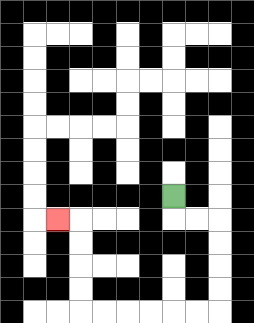{'start': '[7, 8]', 'end': '[2, 9]', 'path_directions': 'D,R,R,D,D,D,D,L,L,L,L,L,L,U,U,U,U,L', 'path_coordinates': '[[7, 8], [7, 9], [8, 9], [9, 9], [9, 10], [9, 11], [9, 12], [9, 13], [8, 13], [7, 13], [6, 13], [5, 13], [4, 13], [3, 13], [3, 12], [3, 11], [3, 10], [3, 9], [2, 9]]'}